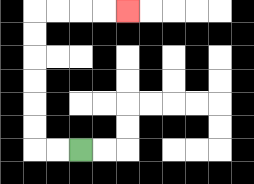{'start': '[3, 6]', 'end': '[5, 0]', 'path_directions': 'L,L,U,U,U,U,U,U,R,R,R,R', 'path_coordinates': '[[3, 6], [2, 6], [1, 6], [1, 5], [1, 4], [1, 3], [1, 2], [1, 1], [1, 0], [2, 0], [3, 0], [4, 0], [5, 0]]'}